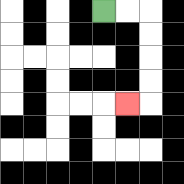{'start': '[4, 0]', 'end': '[5, 4]', 'path_directions': 'R,R,D,D,D,D,L', 'path_coordinates': '[[4, 0], [5, 0], [6, 0], [6, 1], [6, 2], [6, 3], [6, 4], [5, 4]]'}